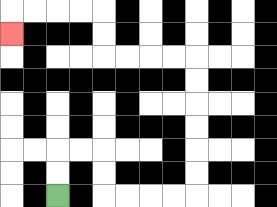{'start': '[2, 8]', 'end': '[0, 1]', 'path_directions': 'U,U,R,R,D,D,R,R,R,R,U,U,U,U,U,U,L,L,L,L,U,U,L,L,L,L,D', 'path_coordinates': '[[2, 8], [2, 7], [2, 6], [3, 6], [4, 6], [4, 7], [4, 8], [5, 8], [6, 8], [7, 8], [8, 8], [8, 7], [8, 6], [8, 5], [8, 4], [8, 3], [8, 2], [7, 2], [6, 2], [5, 2], [4, 2], [4, 1], [4, 0], [3, 0], [2, 0], [1, 0], [0, 0], [0, 1]]'}